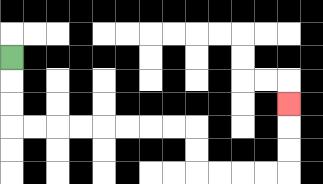{'start': '[0, 2]', 'end': '[12, 4]', 'path_directions': 'D,D,D,R,R,R,R,R,R,R,R,D,D,R,R,R,R,U,U,U', 'path_coordinates': '[[0, 2], [0, 3], [0, 4], [0, 5], [1, 5], [2, 5], [3, 5], [4, 5], [5, 5], [6, 5], [7, 5], [8, 5], [8, 6], [8, 7], [9, 7], [10, 7], [11, 7], [12, 7], [12, 6], [12, 5], [12, 4]]'}